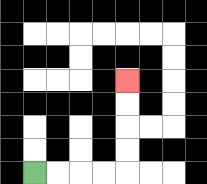{'start': '[1, 7]', 'end': '[5, 3]', 'path_directions': 'R,R,R,R,U,U,U,U', 'path_coordinates': '[[1, 7], [2, 7], [3, 7], [4, 7], [5, 7], [5, 6], [5, 5], [5, 4], [5, 3]]'}